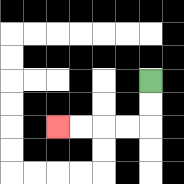{'start': '[6, 3]', 'end': '[2, 5]', 'path_directions': 'D,D,L,L,L,L', 'path_coordinates': '[[6, 3], [6, 4], [6, 5], [5, 5], [4, 5], [3, 5], [2, 5]]'}